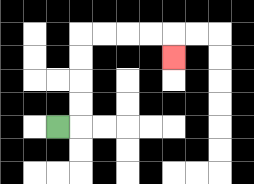{'start': '[2, 5]', 'end': '[7, 2]', 'path_directions': 'R,U,U,U,U,R,R,R,R,D', 'path_coordinates': '[[2, 5], [3, 5], [3, 4], [3, 3], [3, 2], [3, 1], [4, 1], [5, 1], [6, 1], [7, 1], [7, 2]]'}